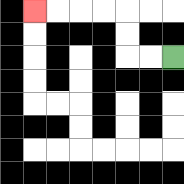{'start': '[7, 2]', 'end': '[1, 0]', 'path_directions': 'L,L,U,U,L,L,L,L', 'path_coordinates': '[[7, 2], [6, 2], [5, 2], [5, 1], [5, 0], [4, 0], [3, 0], [2, 0], [1, 0]]'}